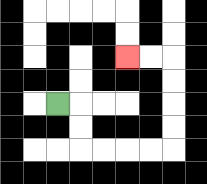{'start': '[2, 4]', 'end': '[5, 2]', 'path_directions': 'R,D,D,R,R,R,R,U,U,U,U,L,L', 'path_coordinates': '[[2, 4], [3, 4], [3, 5], [3, 6], [4, 6], [5, 6], [6, 6], [7, 6], [7, 5], [7, 4], [7, 3], [7, 2], [6, 2], [5, 2]]'}